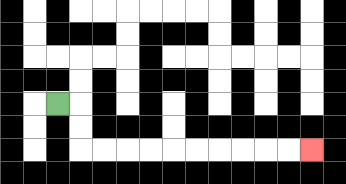{'start': '[2, 4]', 'end': '[13, 6]', 'path_directions': 'R,D,D,R,R,R,R,R,R,R,R,R,R', 'path_coordinates': '[[2, 4], [3, 4], [3, 5], [3, 6], [4, 6], [5, 6], [6, 6], [7, 6], [8, 6], [9, 6], [10, 6], [11, 6], [12, 6], [13, 6]]'}